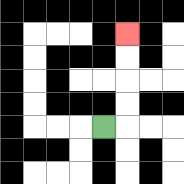{'start': '[4, 5]', 'end': '[5, 1]', 'path_directions': 'R,U,U,U,U', 'path_coordinates': '[[4, 5], [5, 5], [5, 4], [5, 3], [5, 2], [5, 1]]'}